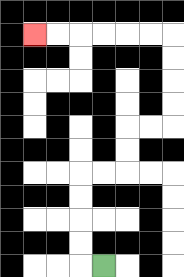{'start': '[4, 11]', 'end': '[1, 1]', 'path_directions': 'L,U,U,U,U,R,R,U,U,R,R,U,U,U,U,L,L,L,L,L,L', 'path_coordinates': '[[4, 11], [3, 11], [3, 10], [3, 9], [3, 8], [3, 7], [4, 7], [5, 7], [5, 6], [5, 5], [6, 5], [7, 5], [7, 4], [7, 3], [7, 2], [7, 1], [6, 1], [5, 1], [4, 1], [3, 1], [2, 1], [1, 1]]'}